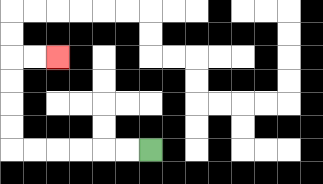{'start': '[6, 6]', 'end': '[2, 2]', 'path_directions': 'L,L,L,L,L,L,U,U,U,U,R,R', 'path_coordinates': '[[6, 6], [5, 6], [4, 6], [3, 6], [2, 6], [1, 6], [0, 6], [0, 5], [0, 4], [0, 3], [0, 2], [1, 2], [2, 2]]'}